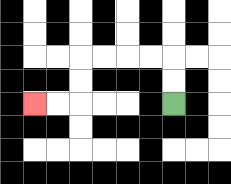{'start': '[7, 4]', 'end': '[1, 4]', 'path_directions': 'U,U,L,L,L,L,D,D,L,L', 'path_coordinates': '[[7, 4], [7, 3], [7, 2], [6, 2], [5, 2], [4, 2], [3, 2], [3, 3], [3, 4], [2, 4], [1, 4]]'}